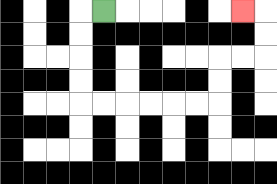{'start': '[4, 0]', 'end': '[10, 0]', 'path_directions': 'L,D,D,D,D,R,R,R,R,R,R,U,U,R,R,U,U,L', 'path_coordinates': '[[4, 0], [3, 0], [3, 1], [3, 2], [3, 3], [3, 4], [4, 4], [5, 4], [6, 4], [7, 4], [8, 4], [9, 4], [9, 3], [9, 2], [10, 2], [11, 2], [11, 1], [11, 0], [10, 0]]'}